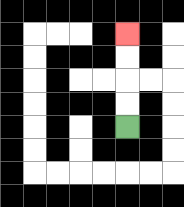{'start': '[5, 5]', 'end': '[5, 1]', 'path_directions': 'U,U,U,U', 'path_coordinates': '[[5, 5], [5, 4], [5, 3], [5, 2], [5, 1]]'}